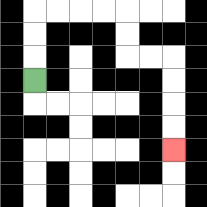{'start': '[1, 3]', 'end': '[7, 6]', 'path_directions': 'U,U,U,R,R,R,R,D,D,R,R,D,D,D,D', 'path_coordinates': '[[1, 3], [1, 2], [1, 1], [1, 0], [2, 0], [3, 0], [4, 0], [5, 0], [5, 1], [5, 2], [6, 2], [7, 2], [7, 3], [7, 4], [7, 5], [7, 6]]'}